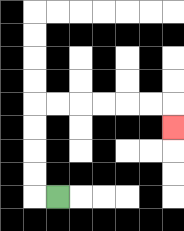{'start': '[2, 8]', 'end': '[7, 5]', 'path_directions': 'L,U,U,U,U,R,R,R,R,R,R,D', 'path_coordinates': '[[2, 8], [1, 8], [1, 7], [1, 6], [1, 5], [1, 4], [2, 4], [3, 4], [4, 4], [5, 4], [6, 4], [7, 4], [7, 5]]'}